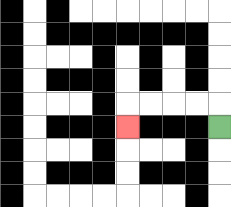{'start': '[9, 5]', 'end': '[5, 5]', 'path_directions': 'U,L,L,L,L,D', 'path_coordinates': '[[9, 5], [9, 4], [8, 4], [7, 4], [6, 4], [5, 4], [5, 5]]'}